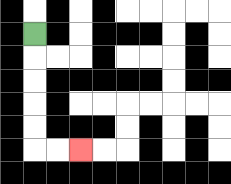{'start': '[1, 1]', 'end': '[3, 6]', 'path_directions': 'D,D,D,D,D,R,R', 'path_coordinates': '[[1, 1], [1, 2], [1, 3], [1, 4], [1, 5], [1, 6], [2, 6], [3, 6]]'}